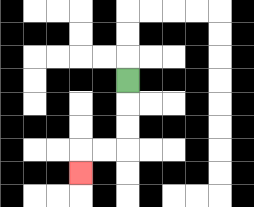{'start': '[5, 3]', 'end': '[3, 7]', 'path_directions': 'D,D,D,L,L,D', 'path_coordinates': '[[5, 3], [5, 4], [5, 5], [5, 6], [4, 6], [3, 6], [3, 7]]'}